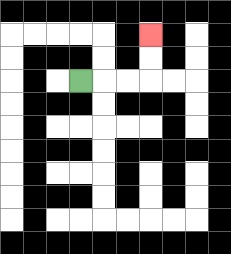{'start': '[3, 3]', 'end': '[6, 1]', 'path_directions': 'R,R,R,U,U', 'path_coordinates': '[[3, 3], [4, 3], [5, 3], [6, 3], [6, 2], [6, 1]]'}